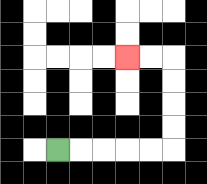{'start': '[2, 6]', 'end': '[5, 2]', 'path_directions': 'R,R,R,R,R,U,U,U,U,L,L', 'path_coordinates': '[[2, 6], [3, 6], [4, 6], [5, 6], [6, 6], [7, 6], [7, 5], [7, 4], [7, 3], [7, 2], [6, 2], [5, 2]]'}